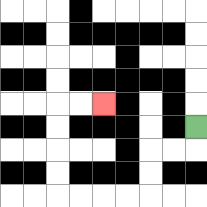{'start': '[8, 5]', 'end': '[4, 4]', 'path_directions': 'D,L,L,D,D,L,L,L,L,U,U,U,U,R,R', 'path_coordinates': '[[8, 5], [8, 6], [7, 6], [6, 6], [6, 7], [6, 8], [5, 8], [4, 8], [3, 8], [2, 8], [2, 7], [2, 6], [2, 5], [2, 4], [3, 4], [4, 4]]'}